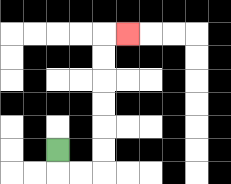{'start': '[2, 6]', 'end': '[5, 1]', 'path_directions': 'D,R,R,U,U,U,U,U,U,R', 'path_coordinates': '[[2, 6], [2, 7], [3, 7], [4, 7], [4, 6], [4, 5], [4, 4], [4, 3], [4, 2], [4, 1], [5, 1]]'}